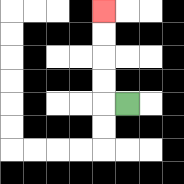{'start': '[5, 4]', 'end': '[4, 0]', 'path_directions': 'L,U,U,U,U', 'path_coordinates': '[[5, 4], [4, 4], [4, 3], [4, 2], [4, 1], [4, 0]]'}